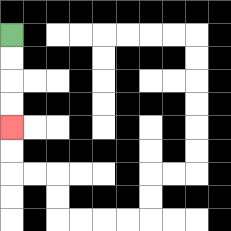{'start': '[0, 1]', 'end': '[0, 5]', 'path_directions': 'D,D,D,D', 'path_coordinates': '[[0, 1], [0, 2], [0, 3], [0, 4], [0, 5]]'}